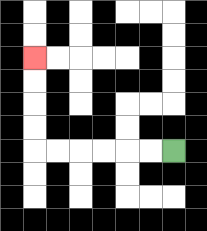{'start': '[7, 6]', 'end': '[1, 2]', 'path_directions': 'L,L,L,L,L,L,U,U,U,U', 'path_coordinates': '[[7, 6], [6, 6], [5, 6], [4, 6], [3, 6], [2, 6], [1, 6], [1, 5], [1, 4], [1, 3], [1, 2]]'}